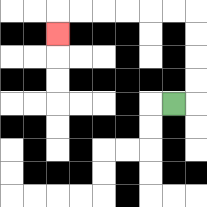{'start': '[7, 4]', 'end': '[2, 1]', 'path_directions': 'R,U,U,U,U,L,L,L,L,L,L,D', 'path_coordinates': '[[7, 4], [8, 4], [8, 3], [8, 2], [8, 1], [8, 0], [7, 0], [6, 0], [5, 0], [4, 0], [3, 0], [2, 0], [2, 1]]'}